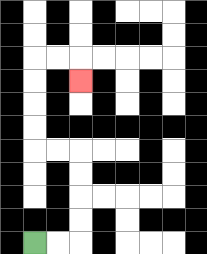{'start': '[1, 10]', 'end': '[3, 3]', 'path_directions': 'R,R,U,U,U,U,L,L,U,U,U,U,R,R,D', 'path_coordinates': '[[1, 10], [2, 10], [3, 10], [3, 9], [3, 8], [3, 7], [3, 6], [2, 6], [1, 6], [1, 5], [1, 4], [1, 3], [1, 2], [2, 2], [3, 2], [3, 3]]'}